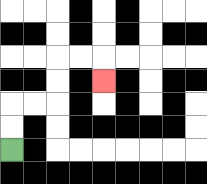{'start': '[0, 6]', 'end': '[4, 3]', 'path_directions': 'U,U,R,R,U,U,R,R,D', 'path_coordinates': '[[0, 6], [0, 5], [0, 4], [1, 4], [2, 4], [2, 3], [2, 2], [3, 2], [4, 2], [4, 3]]'}